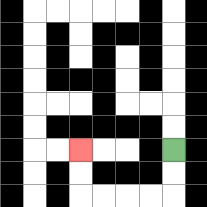{'start': '[7, 6]', 'end': '[3, 6]', 'path_directions': 'D,D,L,L,L,L,U,U', 'path_coordinates': '[[7, 6], [7, 7], [7, 8], [6, 8], [5, 8], [4, 8], [3, 8], [3, 7], [3, 6]]'}